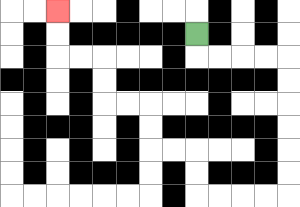{'start': '[8, 1]', 'end': '[2, 0]', 'path_directions': 'D,R,R,R,R,D,D,D,D,D,D,L,L,L,L,U,U,L,L,U,U,L,L,U,U,L,L,U,U', 'path_coordinates': '[[8, 1], [8, 2], [9, 2], [10, 2], [11, 2], [12, 2], [12, 3], [12, 4], [12, 5], [12, 6], [12, 7], [12, 8], [11, 8], [10, 8], [9, 8], [8, 8], [8, 7], [8, 6], [7, 6], [6, 6], [6, 5], [6, 4], [5, 4], [4, 4], [4, 3], [4, 2], [3, 2], [2, 2], [2, 1], [2, 0]]'}